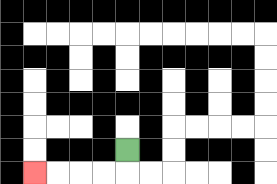{'start': '[5, 6]', 'end': '[1, 7]', 'path_directions': 'D,L,L,L,L', 'path_coordinates': '[[5, 6], [5, 7], [4, 7], [3, 7], [2, 7], [1, 7]]'}